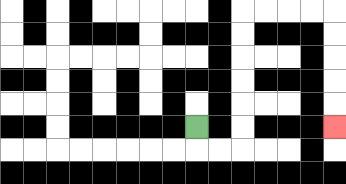{'start': '[8, 5]', 'end': '[14, 5]', 'path_directions': 'D,R,R,U,U,U,U,U,U,R,R,R,R,D,D,D,D,D', 'path_coordinates': '[[8, 5], [8, 6], [9, 6], [10, 6], [10, 5], [10, 4], [10, 3], [10, 2], [10, 1], [10, 0], [11, 0], [12, 0], [13, 0], [14, 0], [14, 1], [14, 2], [14, 3], [14, 4], [14, 5]]'}